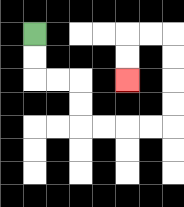{'start': '[1, 1]', 'end': '[5, 3]', 'path_directions': 'D,D,R,R,D,D,R,R,R,R,U,U,U,U,L,L,D,D', 'path_coordinates': '[[1, 1], [1, 2], [1, 3], [2, 3], [3, 3], [3, 4], [3, 5], [4, 5], [5, 5], [6, 5], [7, 5], [7, 4], [7, 3], [7, 2], [7, 1], [6, 1], [5, 1], [5, 2], [5, 3]]'}